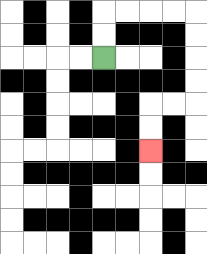{'start': '[4, 2]', 'end': '[6, 6]', 'path_directions': 'U,U,R,R,R,R,D,D,D,D,L,L,D,D', 'path_coordinates': '[[4, 2], [4, 1], [4, 0], [5, 0], [6, 0], [7, 0], [8, 0], [8, 1], [8, 2], [8, 3], [8, 4], [7, 4], [6, 4], [6, 5], [6, 6]]'}